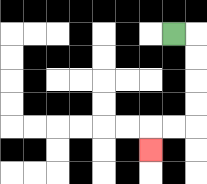{'start': '[7, 1]', 'end': '[6, 6]', 'path_directions': 'R,D,D,D,D,L,L,D', 'path_coordinates': '[[7, 1], [8, 1], [8, 2], [8, 3], [8, 4], [8, 5], [7, 5], [6, 5], [6, 6]]'}